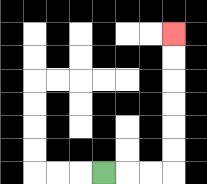{'start': '[4, 7]', 'end': '[7, 1]', 'path_directions': 'R,R,R,U,U,U,U,U,U', 'path_coordinates': '[[4, 7], [5, 7], [6, 7], [7, 7], [7, 6], [7, 5], [7, 4], [7, 3], [7, 2], [7, 1]]'}